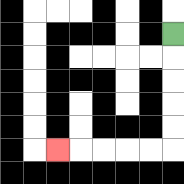{'start': '[7, 1]', 'end': '[2, 6]', 'path_directions': 'D,D,D,D,D,L,L,L,L,L', 'path_coordinates': '[[7, 1], [7, 2], [7, 3], [7, 4], [7, 5], [7, 6], [6, 6], [5, 6], [4, 6], [3, 6], [2, 6]]'}